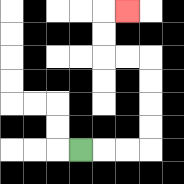{'start': '[3, 6]', 'end': '[5, 0]', 'path_directions': 'R,R,R,U,U,U,U,L,L,U,U,R', 'path_coordinates': '[[3, 6], [4, 6], [5, 6], [6, 6], [6, 5], [6, 4], [6, 3], [6, 2], [5, 2], [4, 2], [4, 1], [4, 0], [5, 0]]'}